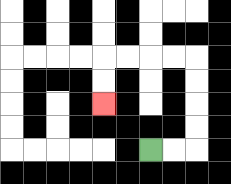{'start': '[6, 6]', 'end': '[4, 4]', 'path_directions': 'R,R,U,U,U,U,L,L,L,L,D,D', 'path_coordinates': '[[6, 6], [7, 6], [8, 6], [8, 5], [8, 4], [8, 3], [8, 2], [7, 2], [6, 2], [5, 2], [4, 2], [4, 3], [4, 4]]'}